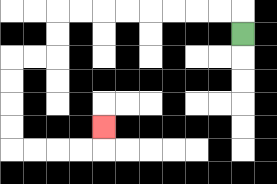{'start': '[10, 1]', 'end': '[4, 5]', 'path_directions': 'U,L,L,L,L,L,L,L,L,D,D,L,L,D,D,D,D,R,R,R,R,U', 'path_coordinates': '[[10, 1], [10, 0], [9, 0], [8, 0], [7, 0], [6, 0], [5, 0], [4, 0], [3, 0], [2, 0], [2, 1], [2, 2], [1, 2], [0, 2], [0, 3], [0, 4], [0, 5], [0, 6], [1, 6], [2, 6], [3, 6], [4, 6], [4, 5]]'}